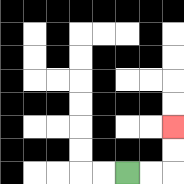{'start': '[5, 7]', 'end': '[7, 5]', 'path_directions': 'R,R,U,U', 'path_coordinates': '[[5, 7], [6, 7], [7, 7], [7, 6], [7, 5]]'}